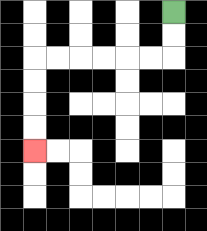{'start': '[7, 0]', 'end': '[1, 6]', 'path_directions': 'D,D,L,L,L,L,L,L,D,D,D,D', 'path_coordinates': '[[7, 0], [7, 1], [7, 2], [6, 2], [5, 2], [4, 2], [3, 2], [2, 2], [1, 2], [1, 3], [1, 4], [1, 5], [1, 6]]'}